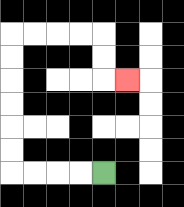{'start': '[4, 7]', 'end': '[5, 3]', 'path_directions': 'L,L,L,L,U,U,U,U,U,U,R,R,R,R,D,D,R', 'path_coordinates': '[[4, 7], [3, 7], [2, 7], [1, 7], [0, 7], [0, 6], [0, 5], [0, 4], [0, 3], [0, 2], [0, 1], [1, 1], [2, 1], [3, 1], [4, 1], [4, 2], [4, 3], [5, 3]]'}